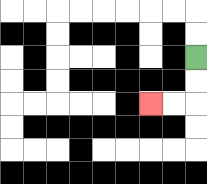{'start': '[8, 2]', 'end': '[6, 4]', 'path_directions': 'D,D,L,L', 'path_coordinates': '[[8, 2], [8, 3], [8, 4], [7, 4], [6, 4]]'}